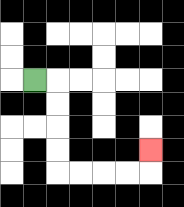{'start': '[1, 3]', 'end': '[6, 6]', 'path_directions': 'R,D,D,D,D,R,R,R,R,U', 'path_coordinates': '[[1, 3], [2, 3], [2, 4], [2, 5], [2, 6], [2, 7], [3, 7], [4, 7], [5, 7], [6, 7], [6, 6]]'}